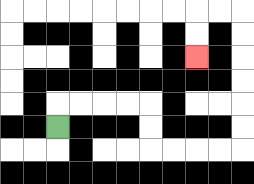{'start': '[2, 5]', 'end': '[8, 2]', 'path_directions': 'U,R,R,R,R,D,D,R,R,R,R,U,U,U,U,U,U,L,L,D,D', 'path_coordinates': '[[2, 5], [2, 4], [3, 4], [4, 4], [5, 4], [6, 4], [6, 5], [6, 6], [7, 6], [8, 6], [9, 6], [10, 6], [10, 5], [10, 4], [10, 3], [10, 2], [10, 1], [10, 0], [9, 0], [8, 0], [8, 1], [8, 2]]'}